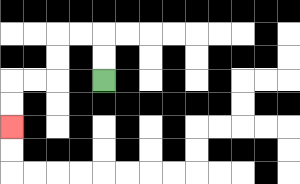{'start': '[4, 3]', 'end': '[0, 5]', 'path_directions': 'U,U,L,L,D,D,L,L,D,D', 'path_coordinates': '[[4, 3], [4, 2], [4, 1], [3, 1], [2, 1], [2, 2], [2, 3], [1, 3], [0, 3], [0, 4], [0, 5]]'}